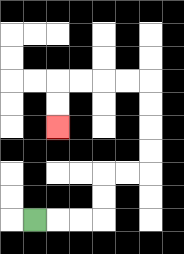{'start': '[1, 9]', 'end': '[2, 5]', 'path_directions': 'R,R,R,U,U,R,R,U,U,U,U,L,L,L,L,D,D', 'path_coordinates': '[[1, 9], [2, 9], [3, 9], [4, 9], [4, 8], [4, 7], [5, 7], [6, 7], [6, 6], [6, 5], [6, 4], [6, 3], [5, 3], [4, 3], [3, 3], [2, 3], [2, 4], [2, 5]]'}